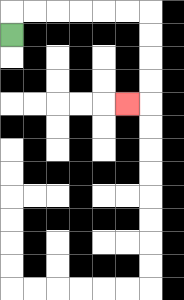{'start': '[0, 1]', 'end': '[5, 4]', 'path_directions': 'U,R,R,R,R,R,R,D,D,D,D,L', 'path_coordinates': '[[0, 1], [0, 0], [1, 0], [2, 0], [3, 0], [4, 0], [5, 0], [6, 0], [6, 1], [6, 2], [6, 3], [6, 4], [5, 4]]'}